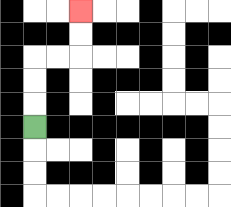{'start': '[1, 5]', 'end': '[3, 0]', 'path_directions': 'U,U,U,R,R,U,U', 'path_coordinates': '[[1, 5], [1, 4], [1, 3], [1, 2], [2, 2], [3, 2], [3, 1], [3, 0]]'}